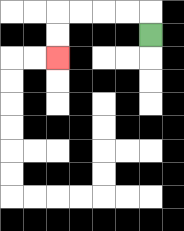{'start': '[6, 1]', 'end': '[2, 2]', 'path_directions': 'U,L,L,L,L,D,D', 'path_coordinates': '[[6, 1], [6, 0], [5, 0], [4, 0], [3, 0], [2, 0], [2, 1], [2, 2]]'}